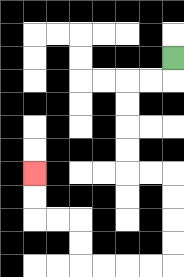{'start': '[7, 2]', 'end': '[1, 7]', 'path_directions': 'D,L,L,D,D,D,D,R,R,D,D,D,D,L,L,L,L,U,U,L,L,U,U', 'path_coordinates': '[[7, 2], [7, 3], [6, 3], [5, 3], [5, 4], [5, 5], [5, 6], [5, 7], [6, 7], [7, 7], [7, 8], [7, 9], [7, 10], [7, 11], [6, 11], [5, 11], [4, 11], [3, 11], [3, 10], [3, 9], [2, 9], [1, 9], [1, 8], [1, 7]]'}